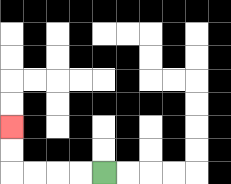{'start': '[4, 7]', 'end': '[0, 5]', 'path_directions': 'L,L,L,L,U,U', 'path_coordinates': '[[4, 7], [3, 7], [2, 7], [1, 7], [0, 7], [0, 6], [0, 5]]'}